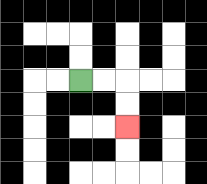{'start': '[3, 3]', 'end': '[5, 5]', 'path_directions': 'R,R,D,D', 'path_coordinates': '[[3, 3], [4, 3], [5, 3], [5, 4], [5, 5]]'}